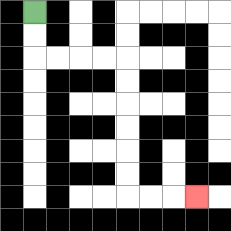{'start': '[1, 0]', 'end': '[8, 8]', 'path_directions': 'D,D,R,R,R,R,D,D,D,D,D,D,R,R,R', 'path_coordinates': '[[1, 0], [1, 1], [1, 2], [2, 2], [3, 2], [4, 2], [5, 2], [5, 3], [5, 4], [5, 5], [5, 6], [5, 7], [5, 8], [6, 8], [7, 8], [8, 8]]'}